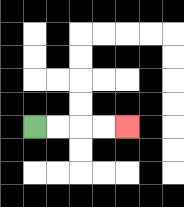{'start': '[1, 5]', 'end': '[5, 5]', 'path_directions': 'R,R,R,R', 'path_coordinates': '[[1, 5], [2, 5], [3, 5], [4, 5], [5, 5]]'}